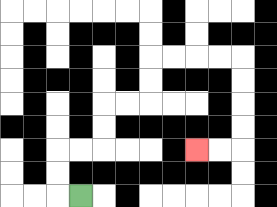{'start': '[3, 8]', 'end': '[8, 6]', 'path_directions': 'L,U,U,R,R,U,U,R,R,U,U,R,R,R,R,D,D,D,D,L,L', 'path_coordinates': '[[3, 8], [2, 8], [2, 7], [2, 6], [3, 6], [4, 6], [4, 5], [4, 4], [5, 4], [6, 4], [6, 3], [6, 2], [7, 2], [8, 2], [9, 2], [10, 2], [10, 3], [10, 4], [10, 5], [10, 6], [9, 6], [8, 6]]'}